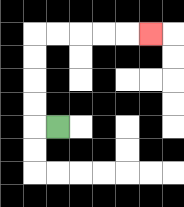{'start': '[2, 5]', 'end': '[6, 1]', 'path_directions': 'L,U,U,U,U,R,R,R,R,R', 'path_coordinates': '[[2, 5], [1, 5], [1, 4], [1, 3], [1, 2], [1, 1], [2, 1], [3, 1], [4, 1], [5, 1], [6, 1]]'}